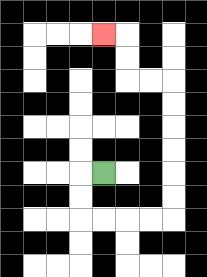{'start': '[4, 7]', 'end': '[4, 1]', 'path_directions': 'L,D,D,R,R,R,R,U,U,U,U,U,U,L,L,U,U,L', 'path_coordinates': '[[4, 7], [3, 7], [3, 8], [3, 9], [4, 9], [5, 9], [6, 9], [7, 9], [7, 8], [7, 7], [7, 6], [7, 5], [7, 4], [7, 3], [6, 3], [5, 3], [5, 2], [5, 1], [4, 1]]'}